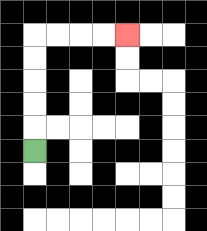{'start': '[1, 6]', 'end': '[5, 1]', 'path_directions': 'U,U,U,U,U,R,R,R,R', 'path_coordinates': '[[1, 6], [1, 5], [1, 4], [1, 3], [1, 2], [1, 1], [2, 1], [3, 1], [4, 1], [5, 1]]'}